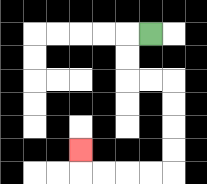{'start': '[6, 1]', 'end': '[3, 6]', 'path_directions': 'L,D,D,R,R,D,D,D,D,L,L,L,L,U', 'path_coordinates': '[[6, 1], [5, 1], [5, 2], [5, 3], [6, 3], [7, 3], [7, 4], [7, 5], [7, 6], [7, 7], [6, 7], [5, 7], [4, 7], [3, 7], [3, 6]]'}